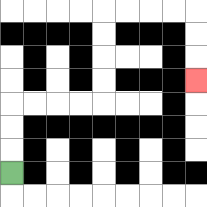{'start': '[0, 7]', 'end': '[8, 3]', 'path_directions': 'U,U,U,R,R,R,R,U,U,U,U,R,R,R,R,D,D,D', 'path_coordinates': '[[0, 7], [0, 6], [0, 5], [0, 4], [1, 4], [2, 4], [3, 4], [4, 4], [4, 3], [4, 2], [4, 1], [4, 0], [5, 0], [6, 0], [7, 0], [8, 0], [8, 1], [8, 2], [8, 3]]'}